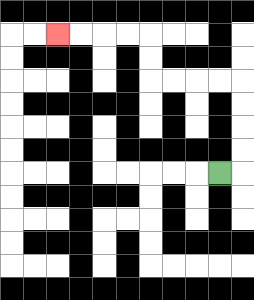{'start': '[9, 7]', 'end': '[2, 1]', 'path_directions': 'R,U,U,U,U,L,L,L,L,U,U,L,L,L,L', 'path_coordinates': '[[9, 7], [10, 7], [10, 6], [10, 5], [10, 4], [10, 3], [9, 3], [8, 3], [7, 3], [6, 3], [6, 2], [6, 1], [5, 1], [4, 1], [3, 1], [2, 1]]'}